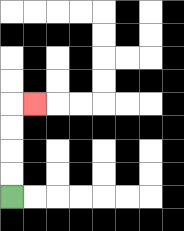{'start': '[0, 8]', 'end': '[1, 4]', 'path_directions': 'U,U,U,U,R', 'path_coordinates': '[[0, 8], [0, 7], [0, 6], [0, 5], [0, 4], [1, 4]]'}